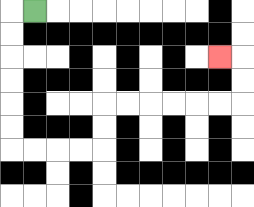{'start': '[1, 0]', 'end': '[9, 2]', 'path_directions': 'L,D,D,D,D,D,D,R,R,R,R,U,U,R,R,R,R,R,R,U,U,L', 'path_coordinates': '[[1, 0], [0, 0], [0, 1], [0, 2], [0, 3], [0, 4], [0, 5], [0, 6], [1, 6], [2, 6], [3, 6], [4, 6], [4, 5], [4, 4], [5, 4], [6, 4], [7, 4], [8, 4], [9, 4], [10, 4], [10, 3], [10, 2], [9, 2]]'}